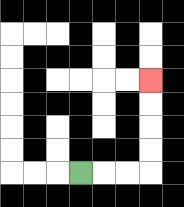{'start': '[3, 7]', 'end': '[6, 3]', 'path_directions': 'R,R,R,U,U,U,U', 'path_coordinates': '[[3, 7], [4, 7], [5, 7], [6, 7], [6, 6], [6, 5], [6, 4], [6, 3]]'}